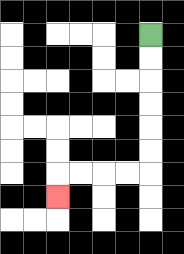{'start': '[6, 1]', 'end': '[2, 8]', 'path_directions': 'D,D,D,D,D,D,L,L,L,L,D', 'path_coordinates': '[[6, 1], [6, 2], [6, 3], [6, 4], [6, 5], [6, 6], [6, 7], [5, 7], [4, 7], [3, 7], [2, 7], [2, 8]]'}